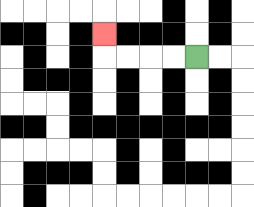{'start': '[8, 2]', 'end': '[4, 1]', 'path_directions': 'L,L,L,L,U', 'path_coordinates': '[[8, 2], [7, 2], [6, 2], [5, 2], [4, 2], [4, 1]]'}